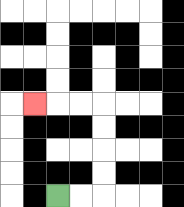{'start': '[2, 8]', 'end': '[1, 4]', 'path_directions': 'R,R,U,U,U,U,L,L,L', 'path_coordinates': '[[2, 8], [3, 8], [4, 8], [4, 7], [4, 6], [4, 5], [4, 4], [3, 4], [2, 4], [1, 4]]'}